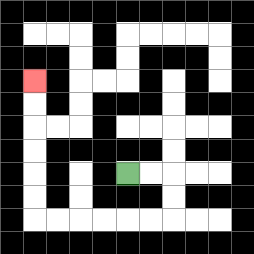{'start': '[5, 7]', 'end': '[1, 3]', 'path_directions': 'R,R,D,D,L,L,L,L,L,L,U,U,U,U,U,U', 'path_coordinates': '[[5, 7], [6, 7], [7, 7], [7, 8], [7, 9], [6, 9], [5, 9], [4, 9], [3, 9], [2, 9], [1, 9], [1, 8], [1, 7], [1, 6], [1, 5], [1, 4], [1, 3]]'}